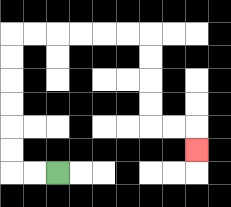{'start': '[2, 7]', 'end': '[8, 6]', 'path_directions': 'L,L,U,U,U,U,U,U,R,R,R,R,R,R,D,D,D,D,R,R,D', 'path_coordinates': '[[2, 7], [1, 7], [0, 7], [0, 6], [0, 5], [0, 4], [0, 3], [0, 2], [0, 1], [1, 1], [2, 1], [3, 1], [4, 1], [5, 1], [6, 1], [6, 2], [6, 3], [6, 4], [6, 5], [7, 5], [8, 5], [8, 6]]'}